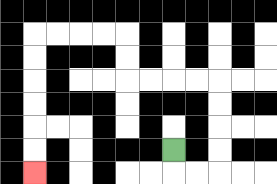{'start': '[7, 6]', 'end': '[1, 7]', 'path_directions': 'D,R,R,U,U,U,U,L,L,L,L,U,U,L,L,L,L,D,D,D,D,D,D', 'path_coordinates': '[[7, 6], [7, 7], [8, 7], [9, 7], [9, 6], [9, 5], [9, 4], [9, 3], [8, 3], [7, 3], [6, 3], [5, 3], [5, 2], [5, 1], [4, 1], [3, 1], [2, 1], [1, 1], [1, 2], [1, 3], [1, 4], [1, 5], [1, 6], [1, 7]]'}